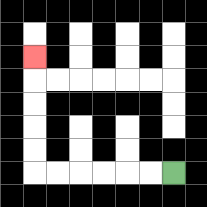{'start': '[7, 7]', 'end': '[1, 2]', 'path_directions': 'L,L,L,L,L,L,U,U,U,U,U', 'path_coordinates': '[[7, 7], [6, 7], [5, 7], [4, 7], [3, 7], [2, 7], [1, 7], [1, 6], [1, 5], [1, 4], [1, 3], [1, 2]]'}